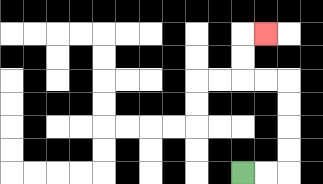{'start': '[10, 7]', 'end': '[11, 1]', 'path_directions': 'R,R,U,U,U,U,L,L,U,U,R', 'path_coordinates': '[[10, 7], [11, 7], [12, 7], [12, 6], [12, 5], [12, 4], [12, 3], [11, 3], [10, 3], [10, 2], [10, 1], [11, 1]]'}